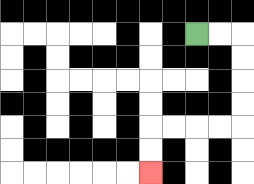{'start': '[8, 1]', 'end': '[6, 7]', 'path_directions': 'R,R,D,D,D,D,L,L,L,L,D,D', 'path_coordinates': '[[8, 1], [9, 1], [10, 1], [10, 2], [10, 3], [10, 4], [10, 5], [9, 5], [8, 5], [7, 5], [6, 5], [6, 6], [6, 7]]'}